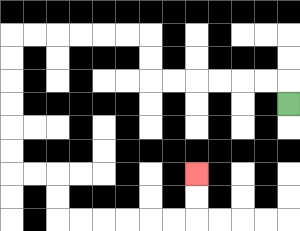{'start': '[12, 4]', 'end': '[8, 7]', 'path_directions': 'U,L,L,L,L,L,L,U,U,L,L,L,L,L,L,D,D,D,D,D,D,R,R,D,D,R,R,R,R,R,R,U,U', 'path_coordinates': '[[12, 4], [12, 3], [11, 3], [10, 3], [9, 3], [8, 3], [7, 3], [6, 3], [6, 2], [6, 1], [5, 1], [4, 1], [3, 1], [2, 1], [1, 1], [0, 1], [0, 2], [0, 3], [0, 4], [0, 5], [0, 6], [0, 7], [1, 7], [2, 7], [2, 8], [2, 9], [3, 9], [4, 9], [5, 9], [6, 9], [7, 9], [8, 9], [8, 8], [8, 7]]'}